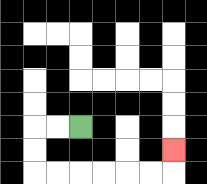{'start': '[3, 5]', 'end': '[7, 6]', 'path_directions': 'L,L,D,D,R,R,R,R,R,R,U', 'path_coordinates': '[[3, 5], [2, 5], [1, 5], [1, 6], [1, 7], [2, 7], [3, 7], [4, 7], [5, 7], [6, 7], [7, 7], [7, 6]]'}